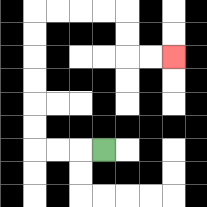{'start': '[4, 6]', 'end': '[7, 2]', 'path_directions': 'L,L,L,U,U,U,U,U,U,R,R,R,R,D,D,R,R', 'path_coordinates': '[[4, 6], [3, 6], [2, 6], [1, 6], [1, 5], [1, 4], [1, 3], [1, 2], [1, 1], [1, 0], [2, 0], [3, 0], [4, 0], [5, 0], [5, 1], [5, 2], [6, 2], [7, 2]]'}